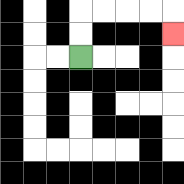{'start': '[3, 2]', 'end': '[7, 1]', 'path_directions': 'U,U,R,R,R,R,D', 'path_coordinates': '[[3, 2], [3, 1], [3, 0], [4, 0], [5, 0], [6, 0], [7, 0], [7, 1]]'}